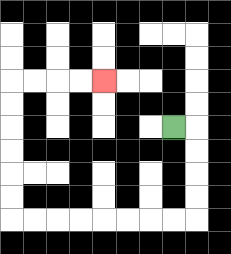{'start': '[7, 5]', 'end': '[4, 3]', 'path_directions': 'R,D,D,D,D,L,L,L,L,L,L,L,L,U,U,U,U,U,U,R,R,R,R', 'path_coordinates': '[[7, 5], [8, 5], [8, 6], [8, 7], [8, 8], [8, 9], [7, 9], [6, 9], [5, 9], [4, 9], [3, 9], [2, 9], [1, 9], [0, 9], [0, 8], [0, 7], [0, 6], [0, 5], [0, 4], [0, 3], [1, 3], [2, 3], [3, 3], [4, 3]]'}